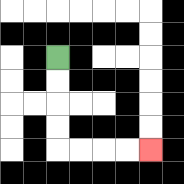{'start': '[2, 2]', 'end': '[6, 6]', 'path_directions': 'D,D,D,D,R,R,R,R', 'path_coordinates': '[[2, 2], [2, 3], [2, 4], [2, 5], [2, 6], [3, 6], [4, 6], [5, 6], [6, 6]]'}